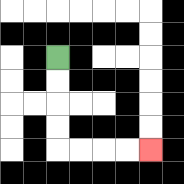{'start': '[2, 2]', 'end': '[6, 6]', 'path_directions': 'D,D,D,D,R,R,R,R', 'path_coordinates': '[[2, 2], [2, 3], [2, 4], [2, 5], [2, 6], [3, 6], [4, 6], [5, 6], [6, 6]]'}